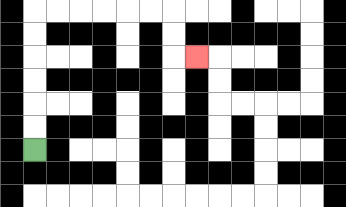{'start': '[1, 6]', 'end': '[8, 2]', 'path_directions': 'U,U,U,U,U,U,R,R,R,R,R,R,D,D,R', 'path_coordinates': '[[1, 6], [1, 5], [1, 4], [1, 3], [1, 2], [1, 1], [1, 0], [2, 0], [3, 0], [4, 0], [5, 0], [6, 0], [7, 0], [7, 1], [7, 2], [8, 2]]'}